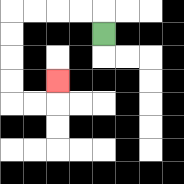{'start': '[4, 1]', 'end': '[2, 3]', 'path_directions': 'U,L,L,L,L,D,D,D,D,R,R,U', 'path_coordinates': '[[4, 1], [4, 0], [3, 0], [2, 0], [1, 0], [0, 0], [0, 1], [0, 2], [0, 3], [0, 4], [1, 4], [2, 4], [2, 3]]'}